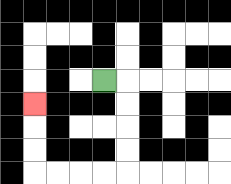{'start': '[4, 3]', 'end': '[1, 4]', 'path_directions': 'R,D,D,D,D,L,L,L,L,U,U,U', 'path_coordinates': '[[4, 3], [5, 3], [5, 4], [5, 5], [5, 6], [5, 7], [4, 7], [3, 7], [2, 7], [1, 7], [1, 6], [1, 5], [1, 4]]'}